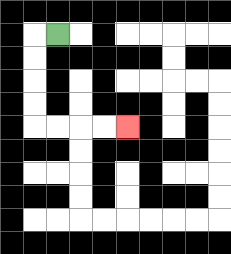{'start': '[2, 1]', 'end': '[5, 5]', 'path_directions': 'L,D,D,D,D,R,R,R,R', 'path_coordinates': '[[2, 1], [1, 1], [1, 2], [1, 3], [1, 4], [1, 5], [2, 5], [3, 5], [4, 5], [5, 5]]'}